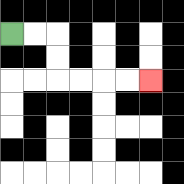{'start': '[0, 1]', 'end': '[6, 3]', 'path_directions': 'R,R,D,D,R,R,R,R', 'path_coordinates': '[[0, 1], [1, 1], [2, 1], [2, 2], [2, 3], [3, 3], [4, 3], [5, 3], [6, 3]]'}